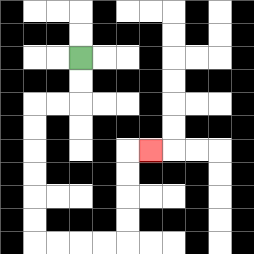{'start': '[3, 2]', 'end': '[6, 6]', 'path_directions': 'D,D,L,L,D,D,D,D,D,D,R,R,R,R,U,U,U,U,R', 'path_coordinates': '[[3, 2], [3, 3], [3, 4], [2, 4], [1, 4], [1, 5], [1, 6], [1, 7], [1, 8], [1, 9], [1, 10], [2, 10], [3, 10], [4, 10], [5, 10], [5, 9], [5, 8], [5, 7], [5, 6], [6, 6]]'}